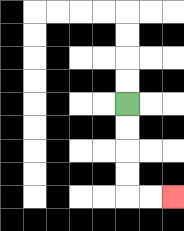{'start': '[5, 4]', 'end': '[7, 8]', 'path_directions': 'D,D,D,D,R,R', 'path_coordinates': '[[5, 4], [5, 5], [5, 6], [5, 7], [5, 8], [6, 8], [7, 8]]'}